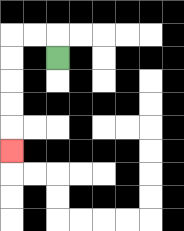{'start': '[2, 2]', 'end': '[0, 6]', 'path_directions': 'U,L,L,D,D,D,D,D', 'path_coordinates': '[[2, 2], [2, 1], [1, 1], [0, 1], [0, 2], [0, 3], [0, 4], [0, 5], [0, 6]]'}